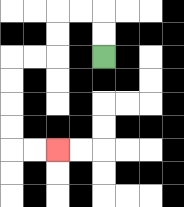{'start': '[4, 2]', 'end': '[2, 6]', 'path_directions': 'U,U,L,L,D,D,L,L,D,D,D,D,R,R', 'path_coordinates': '[[4, 2], [4, 1], [4, 0], [3, 0], [2, 0], [2, 1], [2, 2], [1, 2], [0, 2], [0, 3], [0, 4], [0, 5], [0, 6], [1, 6], [2, 6]]'}